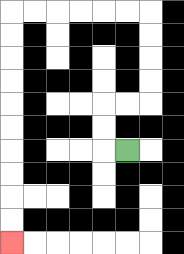{'start': '[5, 6]', 'end': '[0, 10]', 'path_directions': 'L,U,U,R,R,U,U,U,U,L,L,L,L,L,L,D,D,D,D,D,D,D,D,D,D', 'path_coordinates': '[[5, 6], [4, 6], [4, 5], [4, 4], [5, 4], [6, 4], [6, 3], [6, 2], [6, 1], [6, 0], [5, 0], [4, 0], [3, 0], [2, 0], [1, 0], [0, 0], [0, 1], [0, 2], [0, 3], [0, 4], [0, 5], [0, 6], [0, 7], [0, 8], [0, 9], [0, 10]]'}